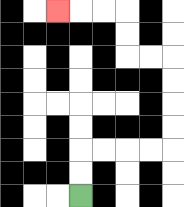{'start': '[3, 8]', 'end': '[2, 0]', 'path_directions': 'U,U,R,R,R,R,U,U,U,U,L,L,U,U,L,L,L', 'path_coordinates': '[[3, 8], [3, 7], [3, 6], [4, 6], [5, 6], [6, 6], [7, 6], [7, 5], [7, 4], [7, 3], [7, 2], [6, 2], [5, 2], [5, 1], [5, 0], [4, 0], [3, 0], [2, 0]]'}